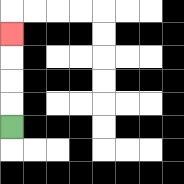{'start': '[0, 5]', 'end': '[0, 1]', 'path_directions': 'U,U,U,U', 'path_coordinates': '[[0, 5], [0, 4], [0, 3], [0, 2], [0, 1]]'}